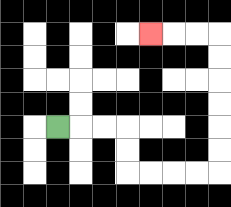{'start': '[2, 5]', 'end': '[6, 1]', 'path_directions': 'R,R,R,D,D,R,R,R,R,U,U,U,U,U,U,L,L,L', 'path_coordinates': '[[2, 5], [3, 5], [4, 5], [5, 5], [5, 6], [5, 7], [6, 7], [7, 7], [8, 7], [9, 7], [9, 6], [9, 5], [9, 4], [9, 3], [9, 2], [9, 1], [8, 1], [7, 1], [6, 1]]'}